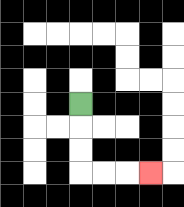{'start': '[3, 4]', 'end': '[6, 7]', 'path_directions': 'D,D,D,R,R,R', 'path_coordinates': '[[3, 4], [3, 5], [3, 6], [3, 7], [4, 7], [5, 7], [6, 7]]'}